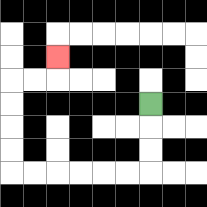{'start': '[6, 4]', 'end': '[2, 2]', 'path_directions': 'D,D,D,L,L,L,L,L,L,U,U,U,U,R,R,U', 'path_coordinates': '[[6, 4], [6, 5], [6, 6], [6, 7], [5, 7], [4, 7], [3, 7], [2, 7], [1, 7], [0, 7], [0, 6], [0, 5], [0, 4], [0, 3], [1, 3], [2, 3], [2, 2]]'}